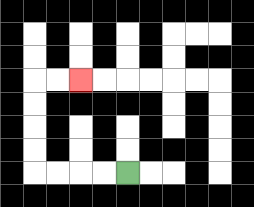{'start': '[5, 7]', 'end': '[3, 3]', 'path_directions': 'L,L,L,L,U,U,U,U,R,R', 'path_coordinates': '[[5, 7], [4, 7], [3, 7], [2, 7], [1, 7], [1, 6], [1, 5], [1, 4], [1, 3], [2, 3], [3, 3]]'}